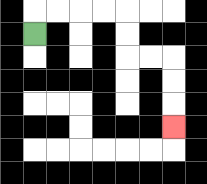{'start': '[1, 1]', 'end': '[7, 5]', 'path_directions': 'U,R,R,R,R,D,D,R,R,D,D,D', 'path_coordinates': '[[1, 1], [1, 0], [2, 0], [3, 0], [4, 0], [5, 0], [5, 1], [5, 2], [6, 2], [7, 2], [7, 3], [7, 4], [7, 5]]'}